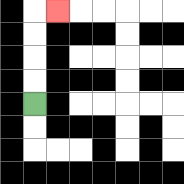{'start': '[1, 4]', 'end': '[2, 0]', 'path_directions': 'U,U,U,U,R', 'path_coordinates': '[[1, 4], [1, 3], [1, 2], [1, 1], [1, 0], [2, 0]]'}